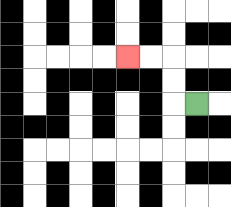{'start': '[8, 4]', 'end': '[5, 2]', 'path_directions': 'L,U,U,L,L', 'path_coordinates': '[[8, 4], [7, 4], [7, 3], [7, 2], [6, 2], [5, 2]]'}